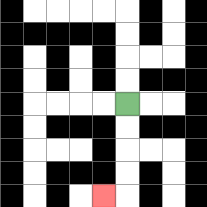{'start': '[5, 4]', 'end': '[4, 8]', 'path_directions': 'D,D,D,D,L', 'path_coordinates': '[[5, 4], [5, 5], [5, 6], [5, 7], [5, 8], [4, 8]]'}